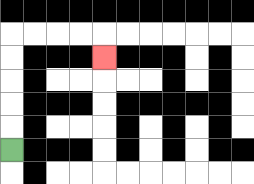{'start': '[0, 6]', 'end': '[4, 2]', 'path_directions': 'U,U,U,U,U,R,R,R,R,D', 'path_coordinates': '[[0, 6], [0, 5], [0, 4], [0, 3], [0, 2], [0, 1], [1, 1], [2, 1], [3, 1], [4, 1], [4, 2]]'}